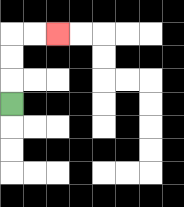{'start': '[0, 4]', 'end': '[2, 1]', 'path_directions': 'U,U,U,R,R', 'path_coordinates': '[[0, 4], [0, 3], [0, 2], [0, 1], [1, 1], [2, 1]]'}